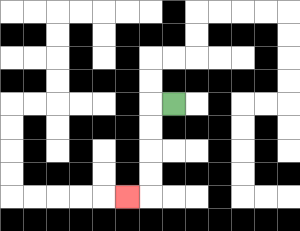{'start': '[7, 4]', 'end': '[5, 8]', 'path_directions': 'L,D,D,D,D,L', 'path_coordinates': '[[7, 4], [6, 4], [6, 5], [6, 6], [6, 7], [6, 8], [5, 8]]'}